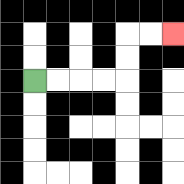{'start': '[1, 3]', 'end': '[7, 1]', 'path_directions': 'R,R,R,R,U,U,R,R', 'path_coordinates': '[[1, 3], [2, 3], [3, 3], [4, 3], [5, 3], [5, 2], [5, 1], [6, 1], [7, 1]]'}